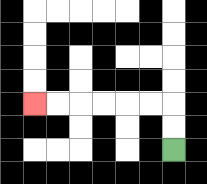{'start': '[7, 6]', 'end': '[1, 4]', 'path_directions': 'U,U,L,L,L,L,L,L', 'path_coordinates': '[[7, 6], [7, 5], [7, 4], [6, 4], [5, 4], [4, 4], [3, 4], [2, 4], [1, 4]]'}